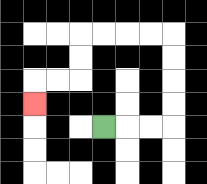{'start': '[4, 5]', 'end': '[1, 4]', 'path_directions': 'R,R,R,U,U,U,U,L,L,L,L,D,D,L,L,D', 'path_coordinates': '[[4, 5], [5, 5], [6, 5], [7, 5], [7, 4], [7, 3], [7, 2], [7, 1], [6, 1], [5, 1], [4, 1], [3, 1], [3, 2], [3, 3], [2, 3], [1, 3], [1, 4]]'}